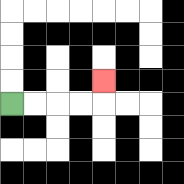{'start': '[0, 4]', 'end': '[4, 3]', 'path_directions': 'R,R,R,R,U', 'path_coordinates': '[[0, 4], [1, 4], [2, 4], [3, 4], [4, 4], [4, 3]]'}